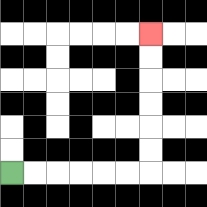{'start': '[0, 7]', 'end': '[6, 1]', 'path_directions': 'R,R,R,R,R,R,U,U,U,U,U,U', 'path_coordinates': '[[0, 7], [1, 7], [2, 7], [3, 7], [4, 7], [5, 7], [6, 7], [6, 6], [6, 5], [6, 4], [6, 3], [6, 2], [6, 1]]'}